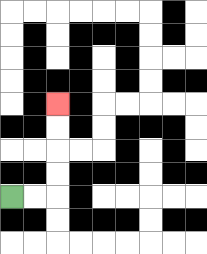{'start': '[0, 8]', 'end': '[2, 4]', 'path_directions': 'R,R,U,U,U,U', 'path_coordinates': '[[0, 8], [1, 8], [2, 8], [2, 7], [2, 6], [2, 5], [2, 4]]'}